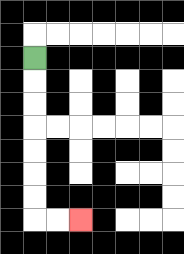{'start': '[1, 2]', 'end': '[3, 9]', 'path_directions': 'D,D,D,D,D,D,D,R,R', 'path_coordinates': '[[1, 2], [1, 3], [1, 4], [1, 5], [1, 6], [1, 7], [1, 8], [1, 9], [2, 9], [3, 9]]'}